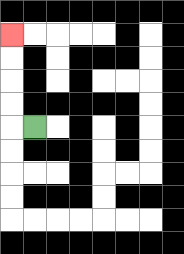{'start': '[1, 5]', 'end': '[0, 1]', 'path_directions': 'L,U,U,U,U', 'path_coordinates': '[[1, 5], [0, 5], [0, 4], [0, 3], [0, 2], [0, 1]]'}